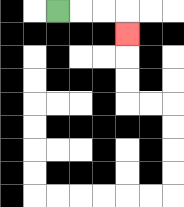{'start': '[2, 0]', 'end': '[5, 1]', 'path_directions': 'R,R,R,D', 'path_coordinates': '[[2, 0], [3, 0], [4, 0], [5, 0], [5, 1]]'}